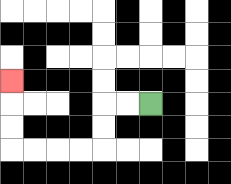{'start': '[6, 4]', 'end': '[0, 3]', 'path_directions': 'L,L,D,D,L,L,L,L,U,U,U', 'path_coordinates': '[[6, 4], [5, 4], [4, 4], [4, 5], [4, 6], [3, 6], [2, 6], [1, 6], [0, 6], [0, 5], [0, 4], [0, 3]]'}